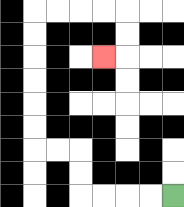{'start': '[7, 8]', 'end': '[4, 2]', 'path_directions': 'L,L,L,L,U,U,L,L,U,U,U,U,U,U,R,R,R,R,D,D,L', 'path_coordinates': '[[7, 8], [6, 8], [5, 8], [4, 8], [3, 8], [3, 7], [3, 6], [2, 6], [1, 6], [1, 5], [1, 4], [1, 3], [1, 2], [1, 1], [1, 0], [2, 0], [3, 0], [4, 0], [5, 0], [5, 1], [5, 2], [4, 2]]'}